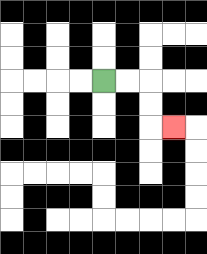{'start': '[4, 3]', 'end': '[7, 5]', 'path_directions': 'R,R,D,D,R', 'path_coordinates': '[[4, 3], [5, 3], [6, 3], [6, 4], [6, 5], [7, 5]]'}